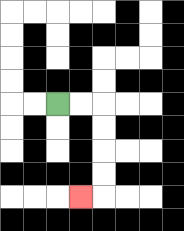{'start': '[2, 4]', 'end': '[3, 8]', 'path_directions': 'R,R,D,D,D,D,L', 'path_coordinates': '[[2, 4], [3, 4], [4, 4], [4, 5], [4, 6], [4, 7], [4, 8], [3, 8]]'}